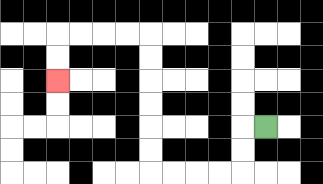{'start': '[11, 5]', 'end': '[2, 3]', 'path_directions': 'L,D,D,L,L,L,L,U,U,U,U,U,U,L,L,L,L,D,D', 'path_coordinates': '[[11, 5], [10, 5], [10, 6], [10, 7], [9, 7], [8, 7], [7, 7], [6, 7], [6, 6], [6, 5], [6, 4], [6, 3], [6, 2], [6, 1], [5, 1], [4, 1], [3, 1], [2, 1], [2, 2], [2, 3]]'}